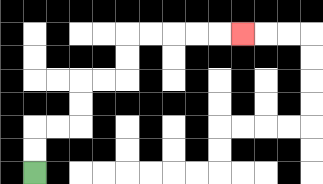{'start': '[1, 7]', 'end': '[10, 1]', 'path_directions': 'U,U,R,R,U,U,R,R,U,U,R,R,R,R,R', 'path_coordinates': '[[1, 7], [1, 6], [1, 5], [2, 5], [3, 5], [3, 4], [3, 3], [4, 3], [5, 3], [5, 2], [5, 1], [6, 1], [7, 1], [8, 1], [9, 1], [10, 1]]'}